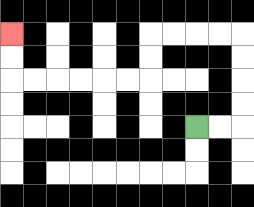{'start': '[8, 5]', 'end': '[0, 1]', 'path_directions': 'R,R,U,U,U,U,L,L,L,L,D,D,L,L,L,L,L,L,U,U', 'path_coordinates': '[[8, 5], [9, 5], [10, 5], [10, 4], [10, 3], [10, 2], [10, 1], [9, 1], [8, 1], [7, 1], [6, 1], [6, 2], [6, 3], [5, 3], [4, 3], [3, 3], [2, 3], [1, 3], [0, 3], [0, 2], [0, 1]]'}